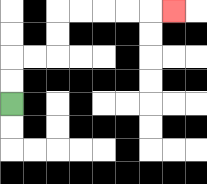{'start': '[0, 4]', 'end': '[7, 0]', 'path_directions': 'U,U,R,R,U,U,R,R,R,R,R', 'path_coordinates': '[[0, 4], [0, 3], [0, 2], [1, 2], [2, 2], [2, 1], [2, 0], [3, 0], [4, 0], [5, 0], [6, 0], [7, 0]]'}